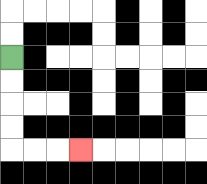{'start': '[0, 2]', 'end': '[3, 6]', 'path_directions': 'D,D,D,D,R,R,R', 'path_coordinates': '[[0, 2], [0, 3], [0, 4], [0, 5], [0, 6], [1, 6], [2, 6], [3, 6]]'}